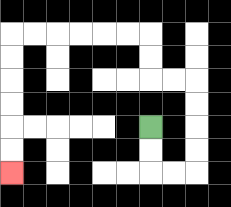{'start': '[6, 5]', 'end': '[0, 7]', 'path_directions': 'D,D,R,R,U,U,U,U,L,L,U,U,L,L,L,L,L,L,D,D,D,D,D,D', 'path_coordinates': '[[6, 5], [6, 6], [6, 7], [7, 7], [8, 7], [8, 6], [8, 5], [8, 4], [8, 3], [7, 3], [6, 3], [6, 2], [6, 1], [5, 1], [4, 1], [3, 1], [2, 1], [1, 1], [0, 1], [0, 2], [0, 3], [0, 4], [0, 5], [0, 6], [0, 7]]'}